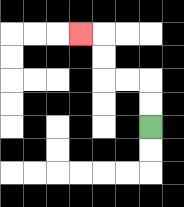{'start': '[6, 5]', 'end': '[3, 1]', 'path_directions': 'U,U,L,L,U,U,L', 'path_coordinates': '[[6, 5], [6, 4], [6, 3], [5, 3], [4, 3], [4, 2], [4, 1], [3, 1]]'}